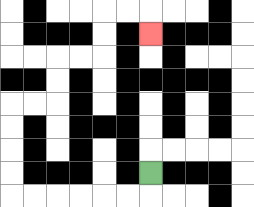{'start': '[6, 7]', 'end': '[6, 1]', 'path_directions': 'D,L,L,L,L,L,L,U,U,U,U,R,R,U,U,R,R,U,U,R,R,D', 'path_coordinates': '[[6, 7], [6, 8], [5, 8], [4, 8], [3, 8], [2, 8], [1, 8], [0, 8], [0, 7], [0, 6], [0, 5], [0, 4], [1, 4], [2, 4], [2, 3], [2, 2], [3, 2], [4, 2], [4, 1], [4, 0], [5, 0], [6, 0], [6, 1]]'}